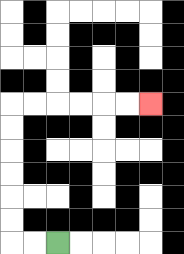{'start': '[2, 10]', 'end': '[6, 4]', 'path_directions': 'L,L,U,U,U,U,U,U,R,R,R,R,R,R', 'path_coordinates': '[[2, 10], [1, 10], [0, 10], [0, 9], [0, 8], [0, 7], [0, 6], [0, 5], [0, 4], [1, 4], [2, 4], [3, 4], [4, 4], [5, 4], [6, 4]]'}